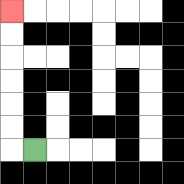{'start': '[1, 6]', 'end': '[0, 0]', 'path_directions': 'L,U,U,U,U,U,U', 'path_coordinates': '[[1, 6], [0, 6], [0, 5], [0, 4], [0, 3], [0, 2], [0, 1], [0, 0]]'}